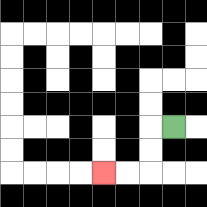{'start': '[7, 5]', 'end': '[4, 7]', 'path_directions': 'L,D,D,L,L', 'path_coordinates': '[[7, 5], [6, 5], [6, 6], [6, 7], [5, 7], [4, 7]]'}